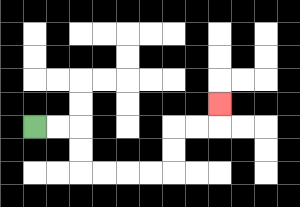{'start': '[1, 5]', 'end': '[9, 4]', 'path_directions': 'R,R,D,D,R,R,R,R,U,U,R,R,U', 'path_coordinates': '[[1, 5], [2, 5], [3, 5], [3, 6], [3, 7], [4, 7], [5, 7], [6, 7], [7, 7], [7, 6], [7, 5], [8, 5], [9, 5], [9, 4]]'}